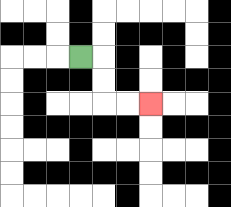{'start': '[3, 2]', 'end': '[6, 4]', 'path_directions': 'R,D,D,R,R', 'path_coordinates': '[[3, 2], [4, 2], [4, 3], [4, 4], [5, 4], [6, 4]]'}